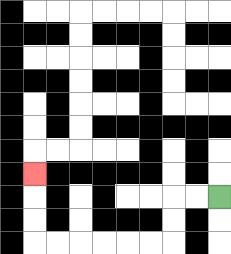{'start': '[9, 8]', 'end': '[1, 7]', 'path_directions': 'L,L,D,D,L,L,L,L,L,L,U,U,U', 'path_coordinates': '[[9, 8], [8, 8], [7, 8], [7, 9], [7, 10], [6, 10], [5, 10], [4, 10], [3, 10], [2, 10], [1, 10], [1, 9], [1, 8], [1, 7]]'}